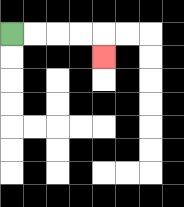{'start': '[0, 1]', 'end': '[4, 2]', 'path_directions': 'R,R,R,R,D', 'path_coordinates': '[[0, 1], [1, 1], [2, 1], [3, 1], [4, 1], [4, 2]]'}